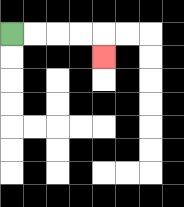{'start': '[0, 1]', 'end': '[4, 2]', 'path_directions': 'R,R,R,R,D', 'path_coordinates': '[[0, 1], [1, 1], [2, 1], [3, 1], [4, 1], [4, 2]]'}